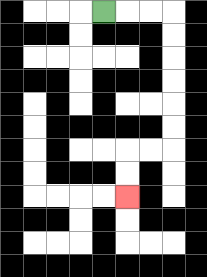{'start': '[4, 0]', 'end': '[5, 8]', 'path_directions': 'R,R,R,D,D,D,D,D,D,L,L,D,D', 'path_coordinates': '[[4, 0], [5, 0], [6, 0], [7, 0], [7, 1], [7, 2], [7, 3], [7, 4], [7, 5], [7, 6], [6, 6], [5, 6], [5, 7], [5, 8]]'}